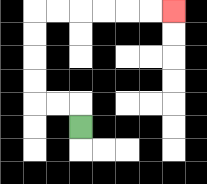{'start': '[3, 5]', 'end': '[7, 0]', 'path_directions': 'U,L,L,U,U,U,U,R,R,R,R,R,R', 'path_coordinates': '[[3, 5], [3, 4], [2, 4], [1, 4], [1, 3], [1, 2], [1, 1], [1, 0], [2, 0], [3, 0], [4, 0], [5, 0], [6, 0], [7, 0]]'}